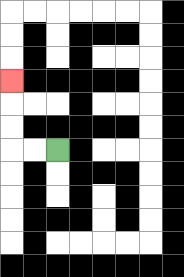{'start': '[2, 6]', 'end': '[0, 3]', 'path_directions': 'L,L,U,U,U', 'path_coordinates': '[[2, 6], [1, 6], [0, 6], [0, 5], [0, 4], [0, 3]]'}